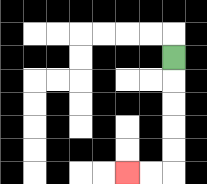{'start': '[7, 2]', 'end': '[5, 7]', 'path_directions': 'D,D,D,D,D,L,L', 'path_coordinates': '[[7, 2], [7, 3], [7, 4], [7, 5], [7, 6], [7, 7], [6, 7], [5, 7]]'}